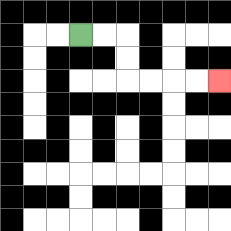{'start': '[3, 1]', 'end': '[9, 3]', 'path_directions': 'R,R,D,D,R,R,R,R', 'path_coordinates': '[[3, 1], [4, 1], [5, 1], [5, 2], [5, 3], [6, 3], [7, 3], [8, 3], [9, 3]]'}